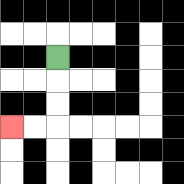{'start': '[2, 2]', 'end': '[0, 5]', 'path_directions': 'D,D,D,L,L', 'path_coordinates': '[[2, 2], [2, 3], [2, 4], [2, 5], [1, 5], [0, 5]]'}